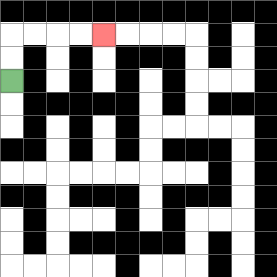{'start': '[0, 3]', 'end': '[4, 1]', 'path_directions': 'U,U,R,R,R,R', 'path_coordinates': '[[0, 3], [0, 2], [0, 1], [1, 1], [2, 1], [3, 1], [4, 1]]'}